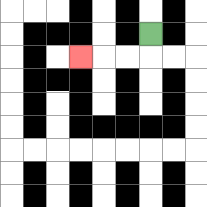{'start': '[6, 1]', 'end': '[3, 2]', 'path_directions': 'D,L,L,L', 'path_coordinates': '[[6, 1], [6, 2], [5, 2], [4, 2], [3, 2]]'}